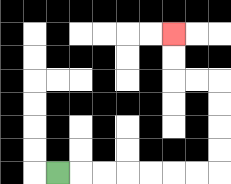{'start': '[2, 7]', 'end': '[7, 1]', 'path_directions': 'R,R,R,R,R,R,R,U,U,U,U,L,L,U,U', 'path_coordinates': '[[2, 7], [3, 7], [4, 7], [5, 7], [6, 7], [7, 7], [8, 7], [9, 7], [9, 6], [9, 5], [9, 4], [9, 3], [8, 3], [7, 3], [7, 2], [7, 1]]'}